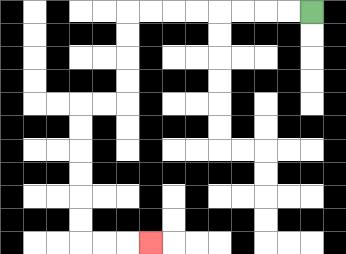{'start': '[13, 0]', 'end': '[6, 10]', 'path_directions': 'L,L,L,L,L,L,L,L,D,D,D,D,L,L,D,D,D,D,D,D,R,R,R', 'path_coordinates': '[[13, 0], [12, 0], [11, 0], [10, 0], [9, 0], [8, 0], [7, 0], [6, 0], [5, 0], [5, 1], [5, 2], [5, 3], [5, 4], [4, 4], [3, 4], [3, 5], [3, 6], [3, 7], [3, 8], [3, 9], [3, 10], [4, 10], [5, 10], [6, 10]]'}